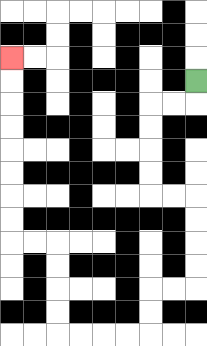{'start': '[8, 3]', 'end': '[0, 2]', 'path_directions': 'D,L,L,D,D,D,D,R,R,D,D,D,D,L,L,D,D,L,L,L,L,U,U,U,U,L,L,U,U,U,U,U,U,U,U', 'path_coordinates': '[[8, 3], [8, 4], [7, 4], [6, 4], [6, 5], [6, 6], [6, 7], [6, 8], [7, 8], [8, 8], [8, 9], [8, 10], [8, 11], [8, 12], [7, 12], [6, 12], [6, 13], [6, 14], [5, 14], [4, 14], [3, 14], [2, 14], [2, 13], [2, 12], [2, 11], [2, 10], [1, 10], [0, 10], [0, 9], [0, 8], [0, 7], [0, 6], [0, 5], [0, 4], [0, 3], [0, 2]]'}